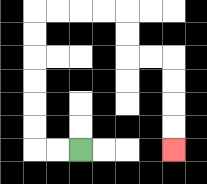{'start': '[3, 6]', 'end': '[7, 6]', 'path_directions': 'L,L,U,U,U,U,U,U,R,R,R,R,D,D,R,R,D,D,D,D', 'path_coordinates': '[[3, 6], [2, 6], [1, 6], [1, 5], [1, 4], [1, 3], [1, 2], [1, 1], [1, 0], [2, 0], [3, 0], [4, 0], [5, 0], [5, 1], [5, 2], [6, 2], [7, 2], [7, 3], [7, 4], [7, 5], [7, 6]]'}